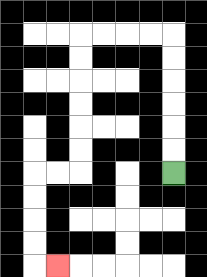{'start': '[7, 7]', 'end': '[2, 11]', 'path_directions': 'U,U,U,U,U,U,L,L,L,L,D,D,D,D,D,D,L,L,D,D,D,D,R', 'path_coordinates': '[[7, 7], [7, 6], [7, 5], [7, 4], [7, 3], [7, 2], [7, 1], [6, 1], [5, 1], [4, 1], [3, 1], [3, 2], [3, 3], [3, 4], [3, 5], [3, 6], [3, 7], [2, 7], [1, 7], [1, 8], [1, 9], [1, 10], [1, 11], [2, 11]]'}